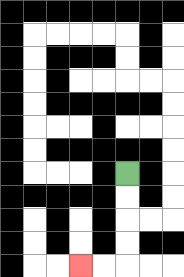{'start': '[5, 7]', 'end': '[3, 11]', 'path_directions': 'D,D,D,D,L,L', 'path_coordinates': '[[5, 7], [5, 8], [5, 9], [5, 10], [5, 11], [4, 11], [3, 11]]'}